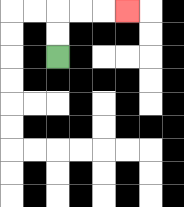{'start': '[2, 2]', 'end': '[5, 0]', 'path_directions': 'U,U,R,R,R', 'path_coordinates': '[[2, 2], [2, 1], [2, 0], [3, 0], [4, 0], [5, 0]]'}